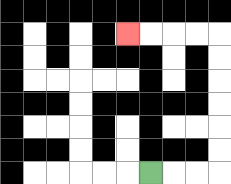{'start': '[6, 7]', 'end': '[5, 1]', 'path_directions': 'R,R,R,U,U,U,U,U,U,L,L,L,L', 'path_coordinates': '[[6, 7], [7, 7], [8, 7], [9, 7], [9, 6], [9, 5], [9, 4], [9, 3], [9, 2], [9, 1], [8, 1], [7, 1], [6, 1], [5, 1]]'}